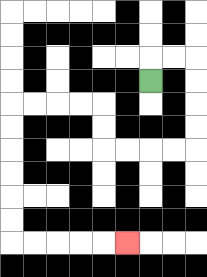{'start': '[6, 3]', 'end': '[5, 10]', 'path_directions': 'U,R,R,D,D,D,D,L,L,L,L,U,U,L,L,L,L,D,D,D,D,D,D,R,R,R,R,R', 'path_coordinates': '[[6, 3], [6, 2], [7, 2], [8, 2], [8, 3], [8, 4], [8, 5], [8, 6], [7, 6], [6, 6], [5, 6], [4, 6], [4, 5], [4, 4], [3, 4], [2, 4], [1, 4], [0, 4], [0, 5], [0, 6], [0, 7], [0, 8], [0, 9], [0, 10], [1, 10], [2, 10], [3, 10], [4, 10], [5, 10]]'}